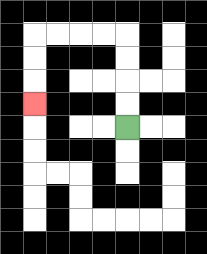{'start': '[5, 5]', 'end': '[1, 4]', 'path_directions': 'U,U,U,U,L,L,L,L,D,D,D', 'path_coordinates': '[[5, 5], [5, 4], [5, 3], [5, 2], [5, 1], [4, 1], [3, 1], [2, 1], [1, 1], [1, 2], [1, 3], [1, 4]]'}